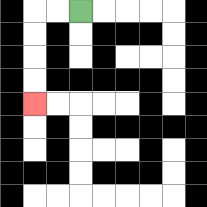{'start': '[3, 0]', 'end': '[1, 4]', 'path_directions': 'L,L,D,D,D,D', 'path_coordinates': '[[3, 0], [2, 0], [1, 0], [1, 1], [1, 2], [1, 3], [1, 4]]'}